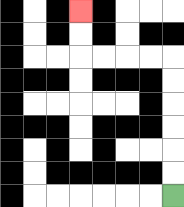{'start': '[7, 8]', 'end': '[3, 0]', 'path_directions': 'U,U,U,U,U,U,L,L,L,L,U,U', 'path_coordinates': '[[7, 8], [7, 7], [7, 6], [7, 5], [7, 4], [7, 3], [7, 2], [6, 2], [5, 2], [4, 2], [3, 2], [3, 1], [3, 0]]'}